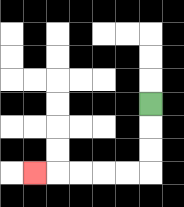{'start': '[6, 4]', 'end': '[1, 7]', 'path_directions': 'D,D,D,L,L,L,L,L', 'path_coordinates': '[[6, 4], [6, 5], [6, 6], [6, 7], [5, 7], [4, 7], [3, 7], [2, 7], [1, 7]]'}